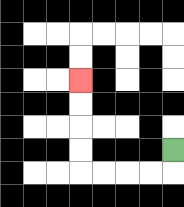{'start': '[7, 6]', 'end': '[3, 3]', 'path_directions': 'D,L,L,L,L,U,U,U,U', 'path_coordinates': '[[7, 6], [7, 7], [6, 7], [5, 7], [4, 7], [3, 7], [3, 6], [3, 5], [3, 4], [3, 3]]'}